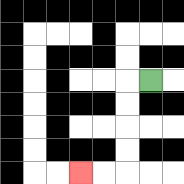{'start': '[6, 3]', 'end': '[3, 7]', 'path_directions': 'L,D,D,D,D,L,L', 'path_coordinates': '[[6, 3], [5, 3], [5, 4], [5, 5], [5, 6], [5, 7], [4, 7], [3, 7]]'}